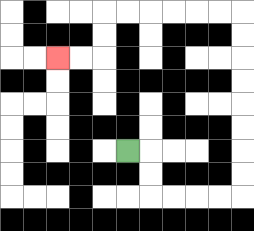{'start': '[5, 6]', 'end': '[2, 2]', 'path_directions': 'R,D,D,R,R,R,R,U,U,U,U,U,U,U,U,L,L,L,L,L,L,D,D,L,L', 'path_coordinates': '[[5, 6], [6, 6], [6, 7], [6, 8], [7, 8], [8, 8], [9, 8], [10, 8], [10, 7], [10, 6], [10, 5], [10, 4], [10, 3], [10, 2], [10, 1], [10, 0], [9, 0], [8, 0], [7, 0], [6, 0], [5, 0], [4, 0], [4, 1], [4, 2], [3, 2], [2, 2]]'}